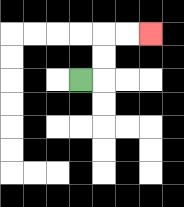{'start': '[3, 3]', 'end': '[6, 1]', 'path_directions': 'R,U,U,R,R', 'path_coordinates': '[[3, 3], [4, 3], [4, 2], [4, 1], [5, 1], [6, 1]]'}